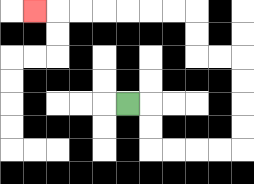{'start': '[5, 4]', 'end': '[1, 0]', 'path_directions': 'R,D,D,R,R,R,R,U,U,U,U,L,L,U,U,L,L,L,L,L,L,L', 'path_coordinates': '[[5, 4], [6, 4], [6, 5], [6, 6], [7, 6], [8, 6], [9, 6], [10, 6], [10, 5], [10, 4], [10, 3], [10, 2], [9, 2], [8, 2], [8, 1], [8, 0], [7, 0], [6, 0], [5, 0], [4, 0], [3, 0], [2, 0], [1, 0]]'}